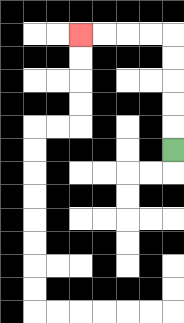{'start': '[7, 6]', 'end': '[3, 1]', 'path_directions': 'U,U,U,U,U,L,L,L,L', 'path_coordinates': '[[7, 6], [7, 5], [7, 4], [7, 3], [7, 2], [7, 1], [6, 1], [5, 1], [4, 1], [3, 1]]'}